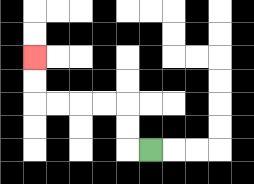{'start': '[6, 6]', 'end': '[1, 2]', 'path_directions': 'L,U,U,L,L,L,L,U,U', 'path_coordinates': '[[6, 6], [5, 6], [5, 5], [5, 4], [4, 4], [3, 4], [2, 4], [1, 4], [1, 3], [1, 2]]'}